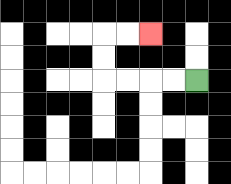{'start': '[8, 3]', 'end': '[6, 1]', 'path_directions': 'L,L,L,L,U,U,R,R', 'path_coordinates': '[[8, 3], [7, 3], [6, 3], [5, 3], [4, 3], [4, 2], [4, 1], [5, 1], [6, 1]]'}